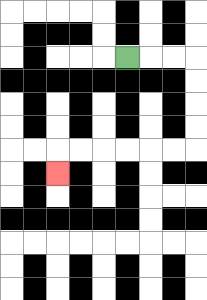{'start': '[5, 2]', 'end': '[2, 7]', 'path_directions': 'R,R,R,D,D,D,D,L,L,L,L,L,L,D', 'path_coordinates': '[[5, 2], [6, 2], [7, 2], [8, 2], [8, 3], [8, 4], [8, 5], [8, 6], [7, 6], [6, 6], [5, 6], [4, 6], [3, 6], [2, 6], [2, 7]]'}